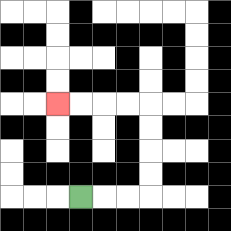{'start': '[3, 8]', 'end': '[2, 4]', 'path_directions': 'R,R,R,U,U,U,U,L,L,L,L', 'path_coordinates': '[[3, 8], [4, 8], [5, 8], [6, 8], [6, 7], [6, 6], [6, 5], [6, 4], [5, 4], [4, 4], [3, 4], [2, 4]]'}